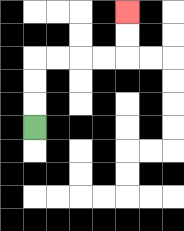{'start': '[1, 5]', 'end': '[5, 0]', 'path_directions': 'U,U,U,R,R,R,R,U,U', 'path_coordinates': '[[1, 5], [1, 4], [1, 3], [1, 2], [2, 2], [3, 2], [4, 2], [5, 2], [5, 1], [5, 0]]'}